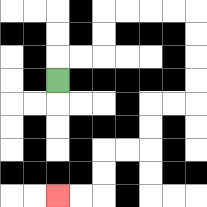{'start': '[2, 3]', 'end': '[2, 8]', 'path_directions': 'U,R,R,U,U,R,R,R,R,D,D,D,D,L,L,D,D,L,L,D,D,L,L', 'path_coordinates': '[[2, 3], [2, 2], [3, 2], [4, 2], [4, 1], [4, 0], [5, 0], [6, 0], [7, 0], [8, 0], [8, 1], [8, 2], [8, 3], [8, 4], [7, 4], [6, 4], [6, 5], [6, 6], [5, 6], [4, 6], [4, 7], [4, 8], [3, 8], [2, 8]]'}